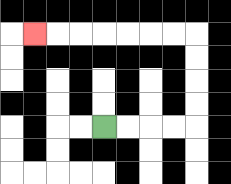{'start': '[4, 5]', 'end': '[1, 1]', 'path_directions': 'R,R,R,R,U,U,U,U,L,L,L,L,L,L,L', 'path_coordinates': '[[4, 5], [5, 5], [6, 5], [7, 5], [8, 5], [8, 4], [8, 3], [8, 2], [8, 1], [7, 1], [6, 1], [5, 1], [4, 1], [3, 1], [2, 1], [1, 1]]'}